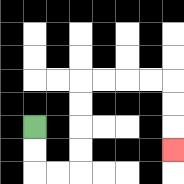{'start': '[1, 5]', 'end': '[7, 6]', 'path_directions': 'D,D,R,R,U,U,U,U,R,R,R,R,D,D,D', 'path_coordinates': '[[1, 5], [1, 6], [1, 7], [2, 7], [3, 7], [3, 6], [3, 5], [3, 4], [3, 3], [4, 3], [5, 3], [6, 3], [7, 3], [7, 4], [7, 5], [7, 6]]'}